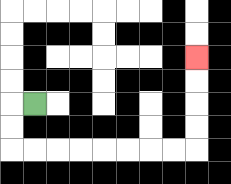{'start': '[1, 4]', 'end': '[8, 2]', 'path_directions': 'L,D,D,R,R,R,R,R,R,R,R,U,U,U,U', 'path_coordinates': '[[1, 4], [0, 4], [0, 5], [0, 6], [1, 6], [2, 6], [3, 6], [4, 6], [5, 6], [6, 6], [7, 6], [8, 6], [8, 5], [8, 4], [8, 3], [8, 2]]'}